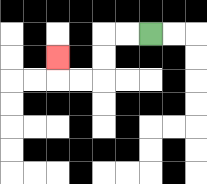{'start': '[6, 1]', 'end': '[2, 2]', 'path_directions': 'L,L,D,D,L,L,U', 'path_coordinates': '[[6, 1], [5, 1], [4, 1], [4, 2], [4, 3], [3, 3], [2, 3], [2, 2]]'}